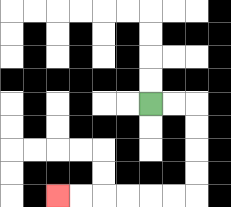{'start': '[6, 4]', 'end': '[2, 8]', 'path_directions': 'R,R,D,D,D,D,L,L,L,L,L,L', 'path_coordinates': '[[6, 4], [7, 4], [8, 4], [8, 5], [8, 6], [8, 7], [8, 8], [7, 8], [6, 8], [5, 8], [4, 8], [3, 8], [2, 8]]'}